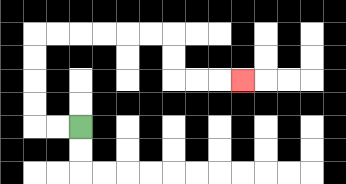{'start': '[3, 5]', 'end': '[10, 3]', 'path_directions': 'L,L,U,U,U,U,R,R,R,R,R,R,D,D,R,R,R', 'path_coordinates': '[[3, 5], [2, 5], [1, 5], [1, 4], [1, 3], [1, 2], [1, 1], [2, 1], [3, 1], [4, 1], [5, 1], [6, 1], [7, 1], [7, 2], [7, 3], [8, 3], [9, 3], [10, 3]]'}